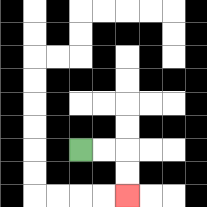{'start': '[3, 6]', 'end': '[5, 8]', 'path_directions': 'R,R,D,D', 'path_coordinates': '[[3, 6], [4, 6], [5, 6], [5, 7], [5, 8]]'}